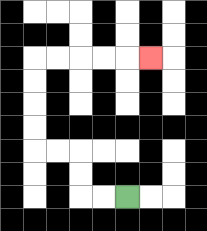{'start': '[5, 8]', 'end': '[6, 2]', 'path_directions': 'L,L,U,U,L,L,U,U,U,U,R,R,R,R,R', 'path_coordinates': '[[5, 8], [4, 8], [3, 8], [3, 7], [3, 6], [2, 6], [1, 6], [1, 5], [1, 4], [1, 3], [1, 2], [2, 2], [3, 2], [4, 2], [5, 2], [6, 2]]'}